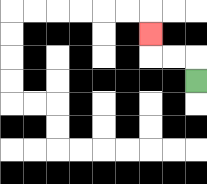{'start': '[8, 3]', 'end': '[6, 1]', 'path_directions': 'U,L,L,U', 'path_coordinates': '[[8, 3], [8, 2], [7, 2], [6, 2], [6, 1]]'}